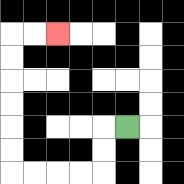{'start': '[5, 5]', 'end': '[2, 1]', 'path_directions': 'L,D,D,L,L,L,L,U,U,U,U,U,U,R,R', 'path_coordinates': '[[5, 5], [4, 5], [4, 6], [4, 7], [3, 7], [2, 7], [1, 7], [0, 7], [0, 6], [0, 5], [0, 4], [0, 3], [0, 2], [0, 1], [1, 1], [2, 1]]'}